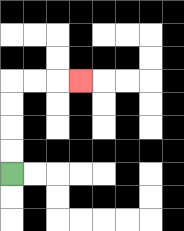{'start': '[0, 7]', 'end': '[3, 3]', 'path_directions': 'U,U,U,U,R,R,R', 'path_coordinates': '[[0, 7], [0, 6], [0, 5], [0, 4], [0, 3], [1, 3], [2, 3], [3, 3]]'}